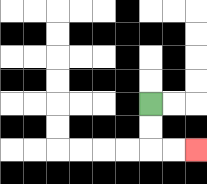{'start': '[6, 4]', 'end': '[8, 6]', 'path_directions': 'D,D,R,R', 'path_coordinates': '[[6, 4], [6, 5], [6, 6], [7, 6], [8, 6]]'}